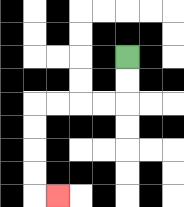{'start': '[5, 2]', 'end': '[2, 8]', 'path_directions': 'D,D,L,L,L,L,D,D,D,D,R', 'path_coordinates': '[[5, 2], [5, 3], [5, 4], [4, 4], [3, 4], [2, 4], [1, 4], [1, 5], [1, 6], [1, 7], [1, 8], [2, 8]]'}